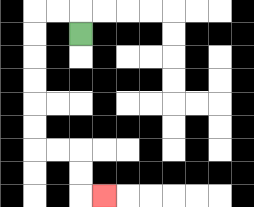{'start': '[3, 1]', 'end': '[4, 8]', 'path_directions': 'U,L,L,D,D,D,D,D,D,R,R,D,D,R', 'path_coordinates': '[[3, 1], [3, 0], [2, 0], [1, 0], [1, 1], [1, 2], [1, 3], [1, 4], [1, 5], [1, 6], [2, 6], [3, 6], [3, 7], [3, 8], [4, 8]]'}